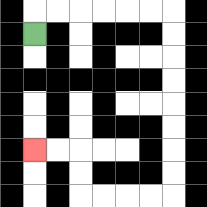{'start': '[1, 1]', 'end': '[1, 6]', 'path_directions': 'U,R,R,R,R,R,R,D,D,D,D,D,D,D,D,L,L,L,L,U,U,L,L', 'path_coordinates': '[[1, 1], [1, 0], [2, 0], [3, 0], [4, 0], [5, 0], [6, 0], [7, 0], [7, 1], [7, 2], [7, 3], [7, 4], [7, 5], [7, 6], [7, 7], [7, 8], [6, 8], [5, 8], [4, 8], [3, 8], [3, 7], [3, 6], [2, 6], [1, 6]]'}